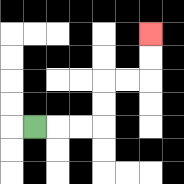{'start': '[1, 5]', 'end': '[6, 1]', 'path_directions': 'R,R,R,U,U,R,R,U,U', 'path_coordinates': '[[1, 5], [2, 5], [3, 5], [4, 5], [4, 4], [4, 3], [5, 3], [6, 3], [6, 2], [6, 1]]'}